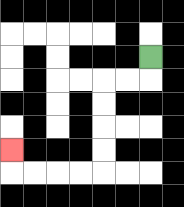{'start': '[6, 2]', 'end': '[0, 6]', 'path_directions': 'D,L,L,D,D,D,D,L,L,L,L,U', 'path_coordinates': '[[6, 2], [6, 3], [5, 3], [4, 3], [4, 4], [4, 5], [4, 6], [4, 7], [3, 7], [2, 7], [1, 7], [0, 7], [0, 6]]'}